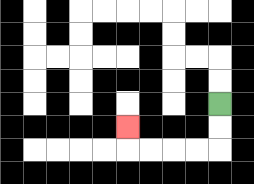{'start': '[9, 4]', 'end': '[5, 5]', 'path_directions': 'D,D,L,L,L,L,U', 'path_coordinates': '[[9, 4], [9, 5], [9, 6], [8, 6], [7, 6], [6, 6], [5, 6], [5, 5]]'}